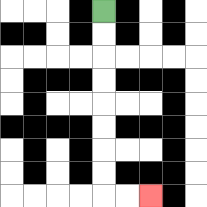{'start': '[4, 0]', 'end': '[6, 8]', 'path_directions': 'D,D,D,D,D,D,D,D,R,R', 'path_coordinates': '[[4, 0], [4, 1], [4, 2], [4, 3], [4, 4], [4, 5], [4, 6], [4, 7], [4, 8], [5, 8], [6, 8]]'}